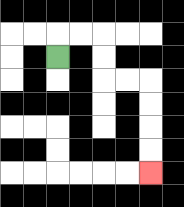{'start': '[2, 2]', 'end': '[6, 7]', 'path_directions': 'U,R,R,D,D,R,R,D,D,D,D', 'path_coordinates': '[[2, 2], [2, 1], [3, 1], [4, 1], [4, 2], [4, 3], [5, 3], [6, 3], [6, 4], [6, 5], [6, 6], [6, 7]]'}